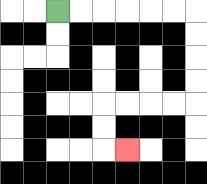{'start': '[2, 0]', 'end': '[5, 6]', 'path_directions': 'R,R,R,R,R,R,D,D,D,D,L,L,L,L,D,D,R', 'path_coordinates': '[[2, 0], [3, 0], [4, 0], [5, 0], [6, 0], [7, 0], [8, 0], [8, 1], [8, 2], [8, 3], [8, 4], [7, 4], [6, 4], [5, 4], [4, 4], [4, 5], [4, 6], [5, 6]]'}